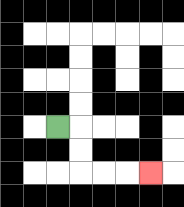{'start': '[2, 5]', 'end': '[6, 7]', 'path_directions': 'R,D,D,R,R,R', 'path_coordinates': '[[2, 5], [3, 5], [3, 6], [3, 7], [4, 7], [5, 7], [6, 7]]'}